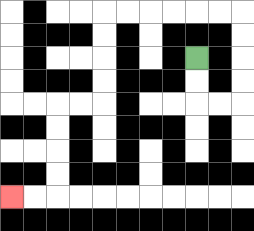{'start': '[8, 2]', 'end': '[0, 8]', 'path_directions': 'D,D,R,R,U,U,U,U,L,L,L,L,L,L,D,D,D,D,L,L,D,D,D,D,L,L', 'path_coordinates': '[[8, 2], [8, 3], [8, 4], [9, 4], [10, 4], [10, 3], [10, 2], [10, 1], [10, 0], [9, 0], [8, 0], [7, 0], [6, 0], [5, 0], [4, 0], [4, 1], [4, 2], [4, 3], [4, 4], [3, 4], [2, 4], [2, 5], [2, 6], [2, 7], [2, 8], [1, 8], [0, 8]]'}